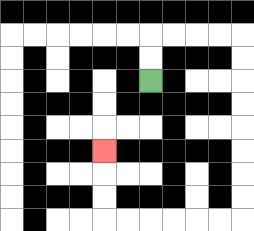{'start': '[6, 3]', 'end': '[4, 6]', 'path_directions': 'U,U,R,R,R,R,D,D,D,D,D,D,D,D,L,L,L,L,L,L,U,U,U', 'path_coordinates': '[[6, 3], [6, 2], [6, 1], [7, 1], [8, 1], [9, 1], [10, 1], [10, 2], [10, 3], [10, 4], [10, 5], [10, 6], [10, 7], [10, 8], [10, 9], [9, 9], [8, 9], [7, 9], [6, 9], [5, 9], [4, 9], [4, 8], [4, 7], [4, 6]]'}